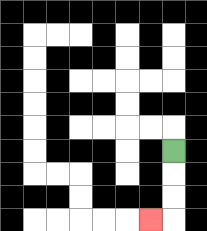{'start': '[7, 6]', 'end': '[6, 9]', 'path_directions': 'D,D,D,L', 'path_coordinates': '[[7, 6], [7, 7], [7, 8], [7, 9], [6, 9]]'}